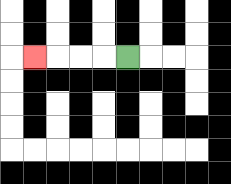{'start': '[5, 2]', 'end': '[1, 2]', 'path_directions': 'L,L,L,L', 'path_coordinates': '[[5, 2], [4, 2], [3, 2], [2, 2], [1, 2]]'}